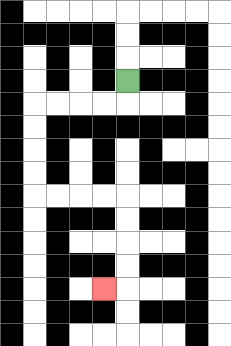{'start': '[5, 3]', 'end': '[4, 12]', 'path_directions': 'D,L,L,L,L,D,D,D,D,R,R,R,R,D,D,D,D,L', 'path_coordinates': '[[5, 3], [5, 4], [4, 4], [3, 4], [2, 4], [1, 4], [1, 5], [1, 6], [1, 7], [1, 8], [2, 8], [3, 8], [4, 8], [5, 8], [5, 9], [5, 10], [5, 11], [5, 12], [4, 12]]'}